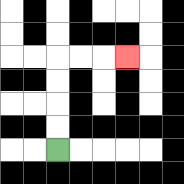{'start': '[2, 6]', 'end': '[5, 2]', 'path_directions': 'U,U,U,U,R,R,R', 'path_coordinates': '[[2, 6], [2, 5], [2, 4], [2, 3], [2, 2], [3, 2], [4, 2], [5, 2]]'}